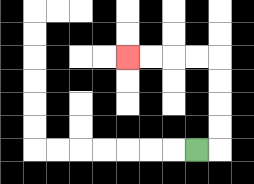{'start': '[8, 6]', 'end': '[5, 2]', 'path_directions': 'R,U,U,U,U,L,L,L,L', 'path_coordinates': '[[8, 6], [9, 6], [9, 5], [9, 4], [9, 3], [9, 2], [8, 2], [7, 2], [6, 2], [5, 2]]'}